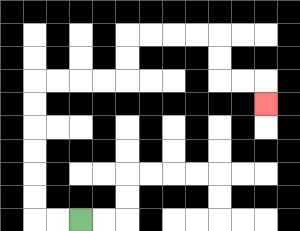{'start': '[3, 9]', 'end': '[11, 4]', 'path_directions': 'L,L,U,U,U,U,U,U,R,R,R,R,U,U,R,R,R,R,D,D,R,R,D', 'path_coordinates': '[[3, 9], [2, 9], [1, 9], [1, 8], [1, 7], [1, 6], [1, 5], [1, 4], [1, 3], [2, 3], [3, 3], [4, 3], [5, 3], [5, 2], [5, 1], [6, 1], [7, 1], [8, 1], [9, 1], [9, 2], [9, 3], [10, 3], [11, 3], [11, 4]]'}